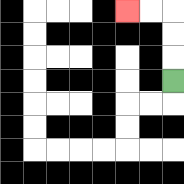{'start': '[7, 3]', 'end': '[5, 0]', 'path_directions': 'U,U,U,L,L', 'path_coordinates': '[[7, 3], [7, 2], [7, 1], [7, 0], [6, 0], [5, 0]]'}